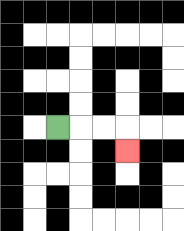{'start': '[2, 5]', 'end': '[5, 6]', 'path_directions': 'R,R,R,D', 'path_coordinates': '[[2, 5], [3, 5], [4, 5], [5, 5], [5, 6]]'}